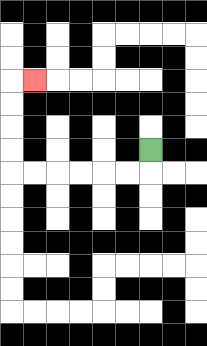{'start': '[6, 6]', 'end': '[1, 3]', 'path_directions': 'D,L,L,L,L,L,L,U,U,U,U,R', 'path_coordinates': '[[6, 6], [6, 7], [5, 7], [4, 7], [3, 7], [2, 7], [1, 7], [0, 7], [0, 6], [0, 5], [0, 4], [0, 3], [1, 3]]'}